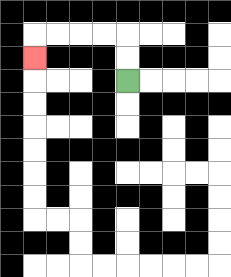{'start': '[5, 3]', 'end': '[1, 2]', 'path_directions': 'U,U,L,L,L,L,D', 'path_coordinates': '[[5, 3], [5, 2], [5, 1], [4, 1], [3, 1], [2, 1], [1, 1], [1, 2]]'}